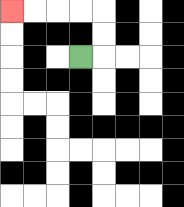{'start': '[3, 2]', 'end': '[0, 0]', 'path_directions': 'R,U,U,L,L,L,L', 'path_coordinates': '[[3, 2], [4, 2], [4, 1], [4, 0], [3, 0], [2, 0], [1, 0], [0, 0]]'}